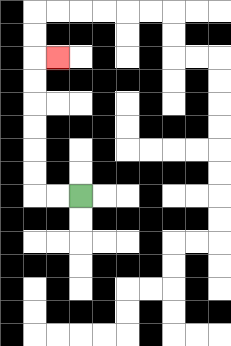{'start': '[3, 8]', 'end': '[2, 2]', 'path_directions': 'L,L,U,U,U,U,U,U,R', 'path_coordinates': '[[3, 8], [2, 8], [1, 8], [1, 7], [1, 6], [1, 5], [1, 4], [1, 3], [1, 2], [2, 2]]'}